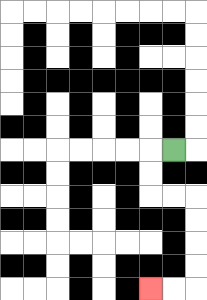{'start': '[7, 6]', 'end': '[6, 12]', 'path_directions': 'L,D,D,R,R,D,D,D,D,L,L', 'path_coordinates': '[[7, 6], [6, 6], [6, 7], [6, 8], [7, 8], [8, 8], [8, 9], [8, 10], [8, 11], [8, 12], [7, 12], [6, 12]]'}